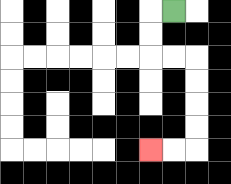{'start': '[7, 0]', 'end': '[6, 6]', 'path_directions': 'L,D,D,R,R,D,D,D,D,L,L', 'path_coordinates': '[[7, 0], [6, 0], [6, 1], [6, 2], [7, 2], [8, 2], [8, 3], [8, 4], [8, 5], [8, 6], [7, 6], [6, 6]]'}